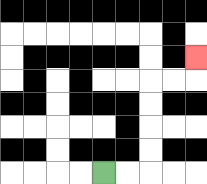{'start': '[4, 7]', 'end': '[8, 2]', 'path_directions': 'R,R,U,U,U,U,R,R,U', 'path_coordinates': '[[4, 7], [5, 7], [6, 7], [6, 6], [6, 5], [6, 4], [6, 3], [7, 3], [8, 3], [8, 2]]'}